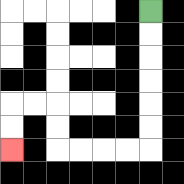{'start': '[6, 0]', 'end': '[0, 6]', 'path_directions': 'D,D,D,D,D,D,L,L,L,L,U,U,L,L,D,D', 'path_coordinates': '[[6, 0], [6, 1], [6, 2], [6, 3], [6, 4], [6, 5], [6, 6], [5, 6], [4, 6], [3, 6], [2, 6], [2, 5], [2, 4], [1, 4], [0, 4], [0, 5], [0, 6]]'}